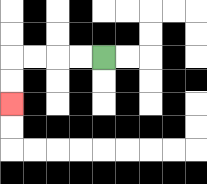{'start': '[4, 2]', 'end': '[0, 4]', 'path_directions': 'L,L,L,L,D,D', 'path_coordinates': '[[4, 2], [3, 2], [2, 2], [1, 2], [0, 2], [0, 3], [0, 4]]'}